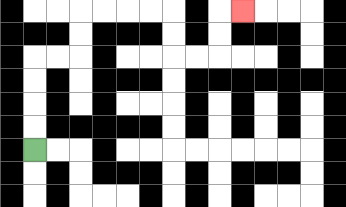{'start': '[1, 6]', 'end': '[10, 0]', 'path_directions': 'U,U,U,U,R,R,U,U,R,R,R,R,D,D,R,R,U,U,R', 'path_coordinates': '[[1, 6], [1, 5], [1, 4], [1, 3], [1, 2], [2, 2], [3, 2], [3, 1], [3, 0], [4, 0], [5, 0], [6, 0], [7, 0], [7, 1], [7, 2], [8, 2], [9, 2], [9, 1], [9, 0], [10, 0]]'}